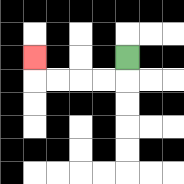{'start': '[5, 2]', 'end': '[1, 2]', 'path_directions': 'D,L,L,L,L,U', 'path_coordinates': '[[5, 2], [5, 3], [4, 3], [3, 3], [2, 3], [1, 3], [1, 2]]'}